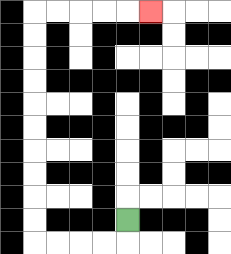{'start': '[5, 9]', 'end': '[6, 0]', 'path_directions': 'D,L,L,L,L,U,U,U,U,U,U,U,U,U,U,R,R,R,R,R', 'path_coordinates': '[[5, 9], [5, 10], [4, 10], [3, 10], [2, 10], [1, 10], [1, 9], [1, 8], [1, 7], [1, 6], [1, 5], [1, 4], [1, 3], [1, 2], [1, 1], [1, 0], [2, 0], [3, 0], [4, 0], [5, 0], [6, 0]]'}